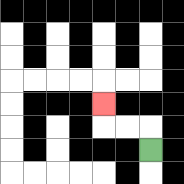{'start': '[6, 6]', 'end': '[4, 4]', 'path_directions': 'U,L,L,U', 'path_coordinates': '[[6, 6], [6, 5], [5, 5], [4, 5], [4, 4]]'}